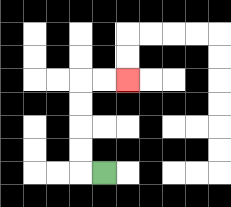{'start': '[4, 7]', 'end': '[5, 3]', 'path_directions': 'L,U,U,U,U,R,R', 'path_coordinates': '[[4, 7], [3, 7], [3, 6], [3, 5], [3, 4], [3, 3], [4, 3], [5, 3]]'}